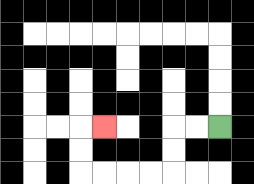{'start': '[9, 5]', 'end': '[4, 5]', 'path_directions': 'L,L,D,D,L,L,L,L,U,U,R', 'path_coordinates': '[[9, 5], [8, 5], [7, 5], [7, 6], [7, 7], [6, 7], [5, 7], [4, 7], [3, 7], [3, 6], [3, 5], [4, 5]]'}